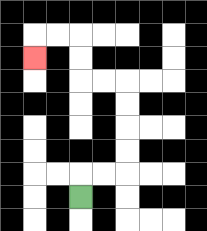{'start': '[3, 8]', 'end': '[1, 2]', 'path_directions': 'U,R,R,U,U,U,U,L,L,U,U,L,L,D', 'path_coordinates': '[[3, 8], [3, 7], [4, 7], [5, 7], [5, 6], [5, 5], [5, 4], [5, 3], [4, 3], [3, 3], [3, 2], [3, 1], [2, 1], [1, 1], [1, 2]]'}